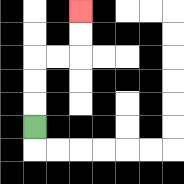{'start': '[1, 5]', 'end': '[3, 0]', 'path_directions': 'U,U,U,R,R,U,U', 'path_coordinates': '[[1, 5], [1, 4], [1, 3], [1, 2], [2, 2], [3, 2], [3, 1], [3, 0]]'}